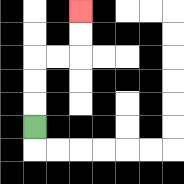{'start': '[1, 5]', 'end': '[3, 0]', 'path_directions': 'U,U,U,R,R,U,U', 'path_coordinates': '[[1, 5], [1, 4], [1, 3], [1, 2], [2, 2], [3, 2], [3, 1], [3, 0]]'}